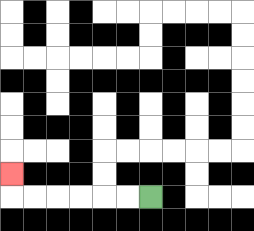{'start': '[6, 8]', 'end': '[0, 7]', 'path_directions': 'L,L,L,L,L,L,U', 'path_coordinates': '[[6, 8], [5, 8], [4, 8], [3, 8], [2, 8], [1, 8], [0, 8], [0, 7]]'}